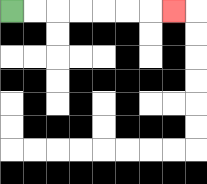{'start': '[0, 0]', 'end': '[7, 0]', 'path_directions': 'R,R,R,R,R,R,R', 'path_coordinates': '[[0, 0], [1, 0], [2, 0], [3, 0], [4, 0], [5, 0], [6, 0], [7, 0]]'}